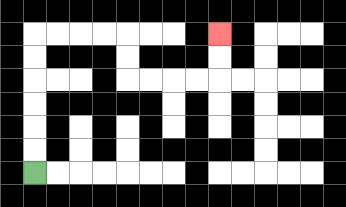{'start': '[1, 7]', 'end': '[9, 1]', 'path_directions': 'U,U,U,U,U,U,R,R,R,R,D,D,R,R,R,R,U,U', 'path_coordinates': '[[1, 7], [1, 6], [1, 5], [1, 4], [1, 3], [1, 2], [1, 1], [2, 1], [3, 1], [4, 1], [5, 1], [5, 2], [5, 3], [6, 3], [7, 3], [8, 3], [9, 3], [9, 2], [9, 1]]'}